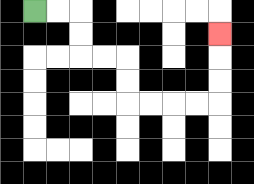{'start': '[1, 0]', 'end': '[9, 1]', 'path_directions': 'R,R,D,D,R,R,D,D,R,R,R,R,U,U,U', 'path_coordinates': '[[1, 0], [2, 0], [3, 0], [3, 1], [3, 2], [4, 2], [5, 2], [5, 3], [5, 4], [6, 4], [7, 4], [8, 4], [9, 4], [9, 3], [9, 2], [9, 1]]'}